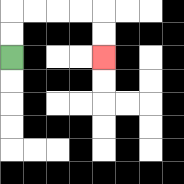{'start': '[0, 2]', 'end': '[4, 2]', 'path_directions': 'U,U,R,R,R,R,D,D', 'path_coordinates': '[[0, 2], [0, 1], [0, 0], [1, 0], [2, 0], [3, 0], [4, 0], [4, 1], [4, 2]]'}